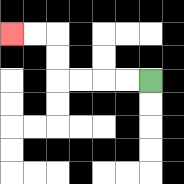{'start': '[6, 3]', 'end': '[0, 1]', 'path_directions': 'L,L,L,L,U,U,L,L', 'path_coordinates': '[[6, 3], [5, 3], [4, 3], [3, 3], [2, 3], [2, 2], [2, 1], [1, 1], [0, 1]]'}